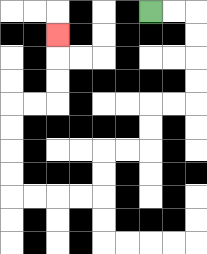{'start': '[6, 0]', 'end': '[2, 1]', 'path_directions': 'R,R,D,D,D,D,L,L,D,D,L,L,D,D,L,L,L,L,U,U,U,U,R,R,U,U,U', 'path_coordinates': '[[6, 0], [7, 0], [8, 0], [8, 1], [8, 2], [8, 3], [8, 4], [7, 4], [6, 4], [6, 5], [6, 6], [5, 6], [4, 6], [4, 7], [4, 8], [3, 8], [2, 8], [1, 8], [0, 8], [0, 7], [0, 6], [0, 5], [0, 4], [1, 4], [2, 4], [2, 3], [2, 2], [2, 1]]'}